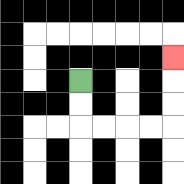{'start': '[3, 3]', 'end': '[7, 2]', 'path_directions': 'D,D,R,R,R,R,U,U,U', 'path_coordinates': '[[3, 3], [3, 4], [3, 5], [4, 5], [5, 5], [6, 5], [7, 5], [7, 4], [7, 3], [7, 2]]'}